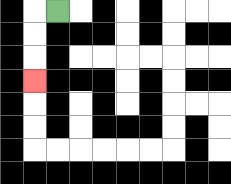{'start': '[2, 0]', 'end': '[1, 3]', 'path_directions': 'L,D,D,D', 'path_coordinates': '[[2, 0], [1, 0], [1, 1], [1, 2], [1, 3]]'}